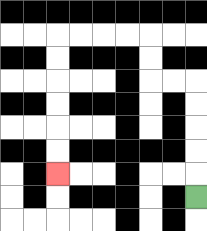{'start': '[8, 8]', 'end': '[2, 7]', 'path_directions': 'U,U,U,U,U,L,L,U,U,L,L,L,L,D,D,D,D,D,D', 'path_coordinates': '[[8, 8], [8, 7], [8, 6], [8, 5], [8, 4], [8, 3], [7, 3], [6, 3], [6, 2], [6, 1], [5, 1], [4, 1], [3, 1], [2, 1], [2, 2], [2, 3], [2, 4], [2, 5], [2, 6], [2, 7]]'}